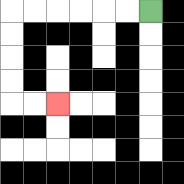{'start': '[6, 0]', 'end': '[2, 4]', 'path_directions': 'L,L,L,L,L,L,D,D,D,D,R,R', 'path_coordinates': '[[6, 0], [5, 0], [4, 0], [3, 0], [2, 0], [1, 0], [0, 0], [0, 1], [0, 2], [0, 3], [0, 4], [1, 4], [2, 4]]'}